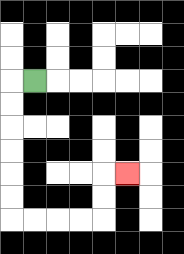{'start': '[1, 3]', 'end': '[5, 7]', 'path_directions': 'L,D,D,D,D,D,D,R,R,R,R,U,U,R', 'path_coordinates': '[[1, 3], [0, 3], [0, 4], [0, 5], [0, 6], [0, 7], [0, 8], [0, 9], [1, 9], [2, 9], [3, 9], [4, 9], [4, 8], [4, 7], [5, 7]]'}